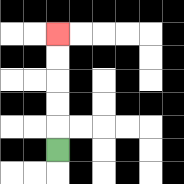{'start': '[2, 6]', 'end': '[2, 1]', 'path_directions': 'U,U,U,U,U', 'path_coordinates': '[[2, 6], [2, 5], [2, 4], [2, 3], [2, 2], [2, 1]]'}